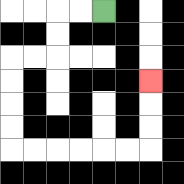{'start': '[4, 0]', 'end': '[6, 3]', 'path_directions': 'L,L,D,D,L,L,D,D,D,D,R,R,R,R,R,R,U,U,U', 'path_coordinates': '[[4, 0], [3, 0], [2, 0], [2, 1], [2, 2], [1, 2], [0, 2], [0, 3], [0, 4], [0, 5], [0, 6], [1, 6], [2, 6], [3, 6], [4, 6], [5, 6], [6, 6], [6, 5], [6, 4], [6, 3]]'}